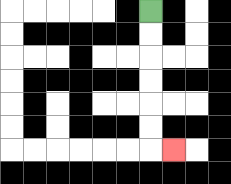{'start': '[6, 0]', 'end': '[7, 6]', 'path_directions': 'D,D,D,D,D,D,R', 'path_coordinates': '[[6, 0], [6, 1], [6, 2], [6, 3], [6, 4], [6, 5], [6, 6], [7, 6]]'}